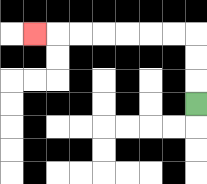{'start': '[8, 4]', 'end': '[1, 1]', 'path_directions': 'U,U,U,L,L,L,L,L,L,L', 'path_coordinates': '[[8, 4], [8, 3], [8, 2], [8, 1], [7, 1], [6, 1], [5, 1], [4, 1], [3, 1], [2, 1], [1, 1]]'}